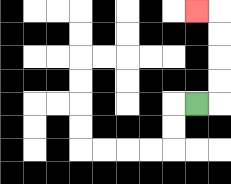{'start': '[8, 4]', 'end': '[8, 0]', 'path_directions': 'R,U,U,U,U,L', 'path_coordinates': '[[8, 4], [9, 4], [9, 3], [9, 2], [9, 1], [9, 0], [8, 0]]'}